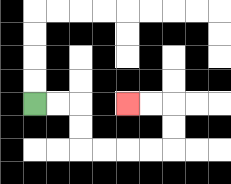{'start': '[1, 4]', 'end': '[5, 4]', 'path_directions': 'R,R,D,D,R,R,R,R,U,U,L,L', 'path_coordinates': '[[1, 4], [2, 4], [3, 4], [3, 5], [3, 6], [4, 6], [5, 6], [6, 6], [7, 6], [7, 5], [7, 4], [6, 4], [5, 4]]'}